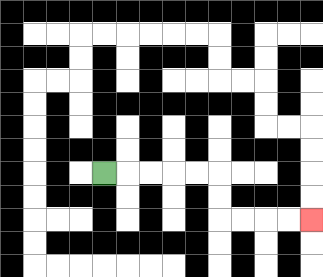{'start': '[4, 7]', 'end': '[13, 9]', 'path_directions': 'R,R,R,R,R,D,D,R,R,R,R', 'path_coordinates': '[[4, 7], [5, 7], [6, 7], [7, 7], [8, 7], [9, 7], [9, 8], [9, 9], [10, 9], [11, 9], [12, 9], [13, 9]]'}